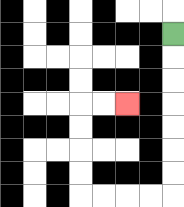{'start': '[7, 1]', 'end': '[5, 4]', 'path_directions': 'D,D,D,D,D,D,D,L,L,L,L,U,U,U,U,R,R', 'path_coordinates': '[[7, 1], [7, 2], [7, 3], [7, 4], [7, 5], [7, 6], [7, 7], [7, 8], [6, 8], [5, 8], [4, 8], [3, 8], [3, 7], [3, 6], [3, 5], [3, 4], [4, 4], [5, 4]]'}